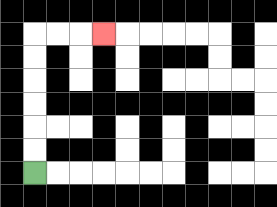{'start': '[1, 7]', 'end': '[4, 1]', 'path_directions': 'U,U,U,U,U,U,R,R,R', 'path_coordinates': '[[1, 7], [1, 6], [1, 5], [1, 4], [1, 3], [1, 2], [1, 1], [2, 1], [3, 1], [4, 1]]'}